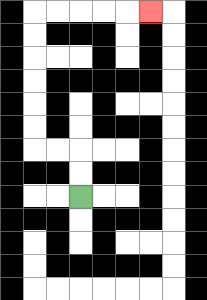{'start': '[3, 8]', 'end': '[6, 0]', 'path_directions': 'U,U,L,L,U,U,U,U,U,U,R,R,R,R,R', 'path_coordinates': '[[3, 8], [3, 7], [3, 6], [2, 6], [1, 6], [1, 5], [1, 4], [1, 3], [1, 2], [1, 1], [1, 0], [2, 0], [3, 0], [4, 0], [5, 0], [6, 0]]'}